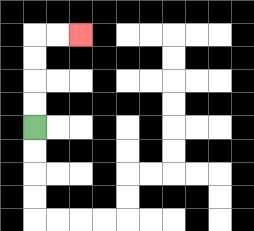{'start': '[1, 5]', 'end': '[3, 1]', 'path_directions': 'U,U,U,U,R,R', 'path_coordinates': '[[1, 5], [1, 4], [1, 3], [1, 2], [1, 1], [2, 1], [3, 1]]'}